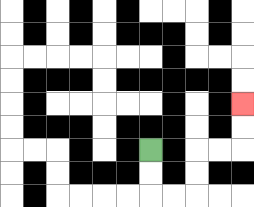{'start': '[6, 6]', 'end': '[10, 4]', 'path_directions': 'D,D,R,R,U,U,R,R,U,U', 'path_coordinates': '[[6, 6], [6, 7], [6, 8], [7, 8], [8, 8], [8, 7], [8, 6], [9, 6], [10, 6], [10, 5], [10, 4]]'}